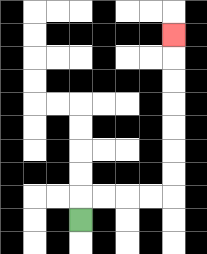{'start': '[3, 9]', 'end': '[7, 1]', 'path_directions': 'U,R,R,R,R,U,U,U,U,U,U,U', 'path_coordinates': '[[3, 9], [3, 8], [4, 8], [5, 8], [6, 8], [7, 8], [7, 7], [7, 6], [7, 5], [7, 4], [7, 3], [7, 2], [7, 1]]'}